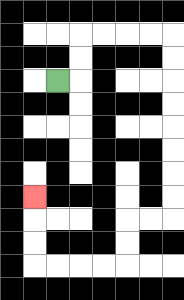{'start': '[2, 3]', 'end': '[1, 8]', 'path_directions': 'R,U,U,R,R,R,R,D,D,D,D,D,D,D,D,L,L,D,D,L,L,L,L,U,U,U', 'path_coordinates': '[[2, 3], [3, 3], [3, 2], [3, 1], [4, 1], [5, 1], [6, 1], [7, 1], [7, 2], [7, 3], [7, 4], [7, 5], [7, 6], [7, 7], [7, 8], [7, 9], [6, 9], [5, 9], [5, 10], [5, 11], [4, 11], [3, 11], [2, 11], [1, 11], [1, 10], [1, 9], [1, 8]]'}